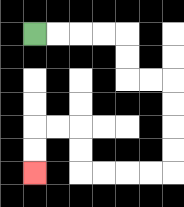{'start': '[1, 1]', 'end': '[1, 7]', 'path_directions': 'R,R,R,R,D,D,R,R,D,D,D,D,L,L,L,L,U,U,L,L,D,D', 'path_coordinates': '[[1, 1], [2, 1], [3, 1], [4, 1], [5, 1], [5, 2], [5, 3], [6, 3], [7, 3], [7, 4], [7, 5], [7, 6], [7, 7], [6, 7], [5, 7], [4, 7], [3, 7], [3, 6], [3, 5], [2, 5], [1, 5], [1, 6], [1, 7]]'}